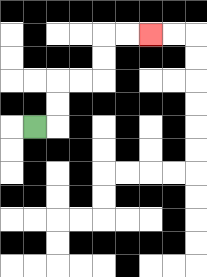{'start': '[1, 5]', 'end': '[6, 1]', 'path_directions': 'R,U,U,R,R,U,U,R,R', 'path_coordinates': '[[1, 5], [2, 5], [2, 4], [2, 3], [3, 3], [4, 3], [4, 2], [4, 1], [5, 1], [6, 1]]'}